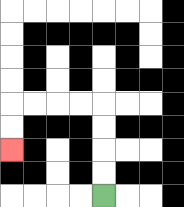{'start': '[4, 8]', 'end': '[0, 6]', 'path_directions': 'U,U,U,U,L,L,L,L,D,D', 'path_coordinates': '[[4, 8], [4, 7], [4, 6], [4, 5], [4, 4], [3, 4], [2, 4], [1, 4], [0, 4], [0, 5], [0, 6]]'}